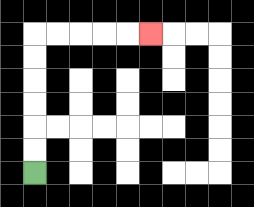{'start': '[1, 7]', 'end': '[6, 1]', 'path_directions': 'U,U,U,U,U,U,R,R,R,R,R', 'path_coordinates': '[[1, 7], [1, 6], [1, 5], [1, 4], [1, 3], [1, 2], [1, 1], [2, 1], [3, 1], [4, 1], [5, 1], [6, 1]]'}